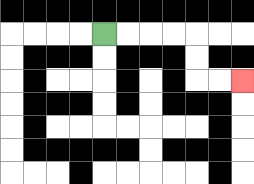{'start': '[4, 1]', 'end': '[10, 3]', 'path_directions': 'R,R,R,R,D,D,R,R', 'path_coordinates': '[[4, 1], [5, 1], [6, 1], [7, 1], [8, 1], [8, 2], [8, 3], [9, 3], [10, 3]]'}